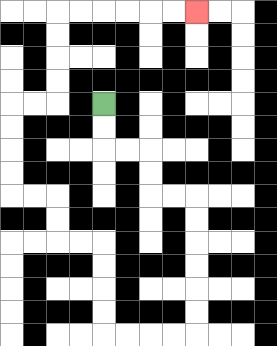{'start': '[4, 4]', 'end': '[8, 0]', 'path_directions': 'D,D,R,R,D,D,R,R,D,D,D,D,D,D,L,L,L,L,U,U,U,U,L,L,U,U,L,L,U,U,U,U,R,R,U,U,U,U,R,R,R,R,R,R', 'path_coordinates': '[[4, 4], [4, 5], [4, 6], [5, 6], [6, 6], [6, 7], [6, 8], [7, 8], [8, 8], [8, 9], [8, 10], [8, 11], [8, 12], [8, 13], [8, 14], [7, 14], [6, 14], [5, 14], [4, 14], [4, 13], [4, 12], [4, 11], [4, 10], [3, 10], [2, 10], [2, 9], [2, 8], [1, 8], [0, 8], [0, 7], [0, 6], [0, 5], [0, 4], [1, 4], [2, 4], [2, 3], [2, 2], [2, 1], [2, 0], [3, 0], [4, 0], [5, 0], [6, 0], [7, 0], [8, 0]]'}